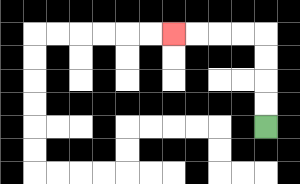{'start': '[11, 5]', 'end': '[7, 1]', 'path_directions': 'U,U,U,U,L,L,L,L', 'path_coordinates': '[[11, 5], [11, 4], [11, 3], [11, 2], [11, 1], [10, 1], [9, 1], [8, 1], [7, 1]]'}